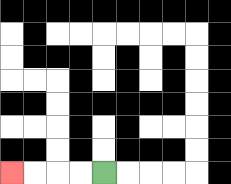{'start': '[4, 7]', 'end': '[0, 7]', 'path_directions': 'L,L,L,L', 'path_coordinates': '[[4, 7], [3, 7], [2, 7], [1, 7], [0, 7]]'}